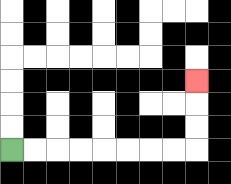{'start': '[0, 6]', 'end': '[8, 3]', 'path_directions': 'R,R,R,R,R,R,R,R,U,U,U', 'path_coordinates': '[[0, 6], [1, 6], [2, 6], [3, 6], [4, 6], [5, 6], [6, 6], [7, 6], [8, 6], [8, 5], [8, 4], [8, 3]]'}